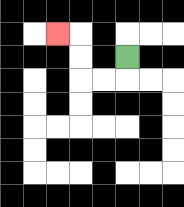{'start': '[5, 2]', 'end': '[2, 1]', 'path_directions': 'D,L,L,U,U,L', 'path_coordinates': '[[5, 2], [5, 3], [4, 3], [3, 3], [3, 2], [3, 1], [2, 1]]'}